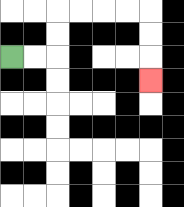{'start': '[0, 2]', 'end': '[6, 3]', 'path_directions': 'R,R,U,U,R,R,R,R,D,D,D', 'path_coordinates': '[[0, 2], [1, 2], [2, 2], [2, 1], [2, 0], [3, 0], [4, 0], [5, 0], [6, 0], [6, 1], [6, 2], [6, 3]]'}